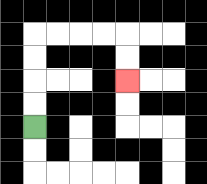{'start': '[1, 5]', 'end': '[5, 3]', 'path_directions': 'U,U,U,U,R,R,R,R,D,D', 'path_coordinates': '[[1, 5], [1, 4], [1, 3], [1, 2], [1, 1], [2, 1], [3, 1], [4, 1], [5, 1], [5, 2], [5, 3]]'}